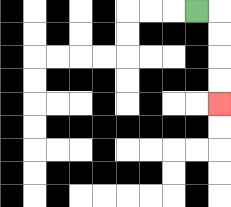{'start': '[8, 0]', 'end': '[9, 4]', 'path_directions': 'R,D,D,D,D', 'path_coordinates': '[[8, 0], [9, 0], [9, 1], [9, 2], [9, 3], [9, 4]]'}